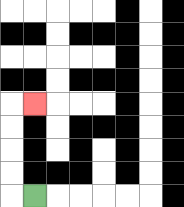{'start': '[1, 8]', 'end': '[1, 4]', 'path_directions': 'L,U,U,U,U,R', 'path_coordinates': '[[1, 8], [0, 8], [0, 7], [0, 6], [0, 5], [0, 4], [1, 4]]'}